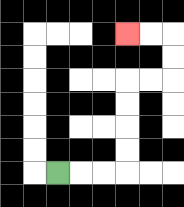{'start': '[2, 7]', 'end': '[5, 1]', 'path_directions': 'R,R,R,U,U,U,U,R,R,U,U,L,L', 'path_coordinates': '[[2, 7], [3, 7], [4, 7], [5, 7], [5, 6], [5, 5], [5, 4], [5, 3], [6, 3], [7, 3], [7, 2], [7, 1], [6, 1], [5, 1]]'}